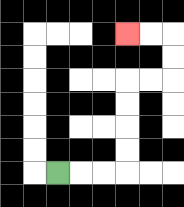{'start': '[2, 7]', 'end': '[5, 1]', 'path_directions': 'R,R,R,U,U,U,U,R,R,U,U,L,L', 'path_coordinates': '[[2, 7], [3, 7], [4, 7], [5, 7], [5, 6], [5, 5], [5, 4], [5, 3], [6, 3], [7, 3], [7, 2], [7, 1], [6, 1], [5, 1]]'}